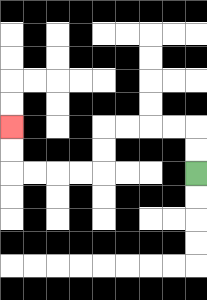{'start': '[8, 7]', 'end': '[0, 5]', 'path_directions': 'U,U,L,L,L,L,D,D,L,L,L,L,U,U', 'path_coordinates': '[[8, 7], [8, 6], [8, 5], [7, 5], [6, 5], [5, 5], [4, 5], [4, 6], [4, 7], [3, 7], [2, 7], [1, 7], [0, 7], [0, 6], [0, 5]]'}